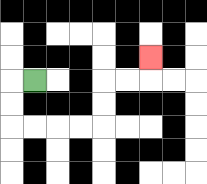{'start': '[1, 3]', 'end': '[6, 2]', 'path_directions': 'L,D,D,R,R,R,R,U,U,R,R,U', 'path_coordinates': '[[1, 3], [0, 3], [0, 4], [0, 5], [1, 5], [2, 5], [3, 5], [4, 5], [4, 4], [4, 3], [5, 3], [6, 3], [6, 2]]'}